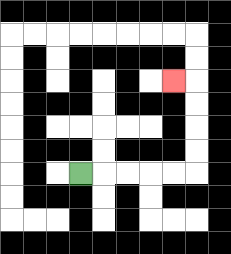{'start': '[3, 7]', 'end': '[7, 3]', 'path_directions': 'R,R,R,R,R,U,U,U,U,L', 'path_coordinates': '[[3, 7], [4, 7], [5, 7], [6, 7], [7, 7], [8, 7], [8, 6], [8, 5], [8, 4], [8, 3], [7, 3]]'}